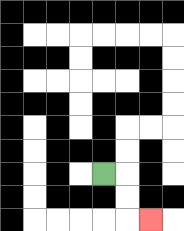{'start': '[4, 7]', 'end': '[6, 9]', 'path_directions': 'R,D,D,R', 'path_coordinates': '[[4, 7], [5, 7], [5, 8], [5, 9], [6, 9]]'}